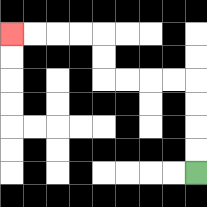{'start': '[8, 7]', 'end': '[0, 1]', 'path_directions': 'U,U,U,U,L,L,L,L,U,U,L,L,L,L', 'path_coordinates': '[[8, 7], [8, 6], [8, 5], [8, 4], [8, 3], [7, 3], [6, 3], [5, 3], [4, 3], [4, 2], [4, 1], [3, 1], [2, 1], [1, 1], [0, 1]]'}